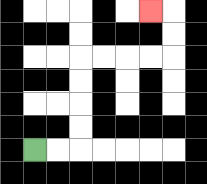{'start': '[1, 6]', 'end': '[6, 0]', 'path_directions': 'R,R,U,U,U,U,R,R,R,R,U,U,L', 'path_coordinates': '[[1, 6], [2, 6], [3, 6], [3, 5], [3, 4], [3, 3], [3, 2], [4, 2], [5, 2], [6, 2], [7, 2], [7, 1], [7, 0], [6, 0]]'}